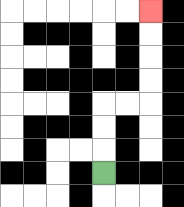{'start': '[4, 7]', 'end': '[6, 0]', 'path_directions': 'U,U,U,R,R,U,U,U,U', 'path_coordinates': '[[4, 7], [4, 6], [4, 5], [4, 4], [5, 4], [6, 4], [6, 3], [6, 2], [6, 1], [6, 0]]'}